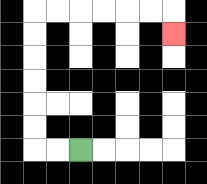{'start': '[3, 6]', 'end': '[7, 1]', 'path_directions': 'L,L,U,U,U,U,U,U,R,R,R,R,R,R,D', 'path_coordinates': '[[3, 6], [2, 6], [1, 6], [1, 5], [1, 4], [1, 3], [1, 2], [1, 1], [1, 0], [2, 0], [3, 0], [4, 0], [5, 0], [6, 0], [7, 0], [7, 1]]'}